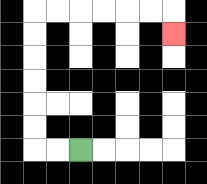{'start': '[3, 6]', 'end': '[7, 1]', 'path_directions': 'L,L,U,U,U,U,U,U,R,R,R,R,R,R,D', 'path_coordinates': '[[3, 6], [2, 6], [1, 6], [1, 5], [1, 4], [1, 3], [1, 2], [1, 1], [1, 0], [2, 0], [3, 0], [4, 0], [5, 0], [6, 0], [7, 0], [7, 1]]'}